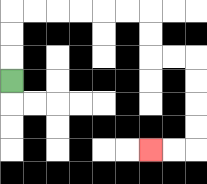{'start': '[0, 3]', 'end': '[6, 6]', 'path_directions': 'U,U,U,R,R,R,R,R,R,D,D,R,R,D,D,D,D,L,L', 'path_coordinates': '[[0, 3], [0, 2], [0, 1], [0, 0], [1, 0], [2, 0], [3, 0], [4, 0], [5, 0], [6, 0], [6, 1], [6, 2], [7, 2], [8, 2], [8, 3], [8, 4], [8, 5], [8, 6], [7, 6], [6, 6]]'}